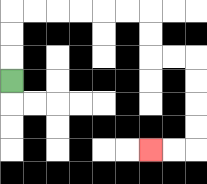{'start': '[0, 3]', 'end': '[6, 6]', 'path_directions': 'U,U,U,R,R,R,R,R,R,D,D,R,R,D,D,D,D,L,L', 'path_coordinates': '[[0, 3], [0, 2], [0, 1], [0, 0], [1, 0], [2, 0], [3, 0], [4, 0], [5, 0], [6, 0], [6, 1], [6, 2], [7, 2], [8, 2], [8, 3], [8, 4], [8, 5], [8, 6], [7, 6], [6, 6]]'}